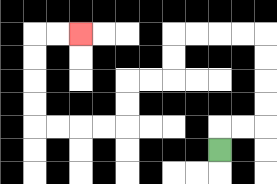{'start': '[9, 6]', 'end': '[3, 1]', 'path_directions': 'U,R,R,U,U,U,U,L,L,L,L,D,D,L,L,D,D,L,L,L,L,U,U,U,U,R,R', 'path_coordinates': '[[9, 6], [9, 5], [10, 5], [11, 5], [11, 4], [11, 3], [11, 2], [11, 1], [10, 1], [9, 1], [8, 1], [7, 1], [7, 2], [7, 3], [6, 3], [5, 3], [5, 4], [5, 5], [4, 5], [3, 5], [2, 5], [1, 5], [1, 4], [1, 3], [1, 2], [1, 1], [2, 1], [3, 1]]'}